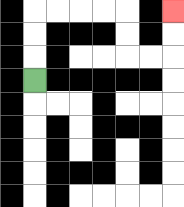{'start': '[1, 3]', 'end': '[7, 0]', 'path_directions': 'U,U,U,R,R,R,R,D,D,R,R,U,U', 'path_coordinates': '[[1, 3], [1, 2], [1, 1], [1, 0], [2, 0], [3, 0], [4, 0], [5, 0], [5, 1], [5, 2], [6, 2], [7, 2], [7, 1], [7, 0]]'}